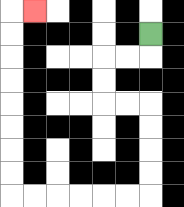{'start': '[6, 1]', 'end': '[1, 0]', 'path_directions': 'D,L,L,D,D,R,R,D,D,D,D,L,L,L,L,L,L,U,U,U,U,U,U,U,U,R', 'path_coordinates': '[[6, 1], [6, 2], [5, 2], [4, 2], [4, 3], [4, 4], [5, 4], [6, 4], [6, 5], [6, 6], [6, 7], [6, 8], [5, 8], [4, 8], [3, 8], [2, 8], [1, 8], [0, 8], [0, 7], [0, 6], [0, 5], [0, 4], [0, 3], [0, 2], [0, 1], [0, 0], [1, 0]]'}